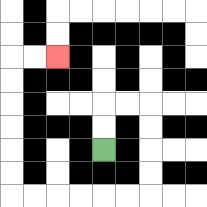{'start': '[4, 6]', 'end': '[2, 2]', 'path_directions': 'U,U,R,R,D,D,D,D,L,L,L,L,L,L,U,U,U,U,U,U,R,R', 'path_coordinates': '[[4, 6], [4, 5], [4, 4], [5, 4], [6, 4], [6, 5], [6, 6], [6, 7], [6, 8], [5, 8], [4, 8], [3, 8], [2, 8], [1, 8], [0, 8], [0, 7], [0, 6], [0, 5], [0, 4], [0, 3], [0, 2], [1, 2], [2, 2]]'}